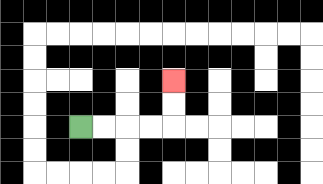{'start': '[3, 5]', 'end': '[7, 3]', 'path_directions': 'R,R,R,R,U,U', 'path_coordinates': '[[3, 5], [4, 5], [5, 5], [6, 5], [7, 5], [7, 4], [7, 3]]'}